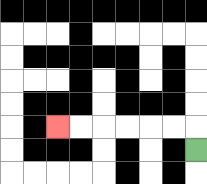{'start': '[8, 6]', 'end': '[2, 5]', 'path_directions': 'U,L,L,L,L,L,L', 'path_coordinates': '[[8, 6], [8, 5], [7, 5], [6, 5], [5, 5], [4, 5], [3, 5], [2, 5]]'}